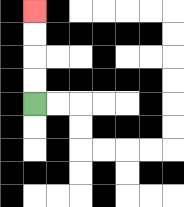{'start': '[1, 4]', 'end': '[1, 0]', 'path_directions': 'U,U,U,U', 'path_coordinates': '[[1, 4], [1, 3], [1, 2], [1, 1], [1, 0]]'}